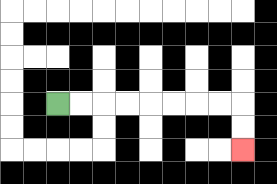{'start': '[2, 4]', 'end': '[10, 6]', 'path_directions': 'R,R,R,R,R,R,R,R,D,D', 'path_coordinates': '[[2, 4], [3, 4], [4, 4], [5, 4], [6, 4], [7, 4], [8, 4], [9, 4], [10, 4], [10, 5], [10, 6]]'}